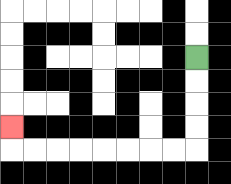{'start': '[8, 2]', 'end': '[0, 5]', 'path_directions': 'D,D,D,D,L,L,L,L,L,L,L,L,U', 'path_coordinates': '[[8, 2], [8, 3], [8, 4], [8, 5], [8, 6], [7, 6], [6, 6], [5, 6], [4, 6], [3, 6], [2, 6], [1, 6], [0, 6], [0, 5]]'}